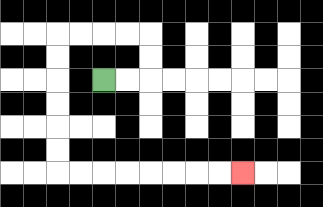{'start': '[4, 3]', 'end': '[10, 7]', 'path_directions': 'R,R,U,U,L,L,L,L,D,D,D,D,D,D,R,R,R,R,R,R,R,R', 'path_coordinates': '[[4, 3], [5, 3], [6, 3], [6, 2], [6, 1], [5, 1], [4, 1], [3, 1], [2, 1], [2, 2], [2, 3], [2, 4], [2, 5], [2, 6], [2, 7], [3, 7], [4, 7], [5, 7], [6, 7], [7, 7], [8, 7], [9, 7], [10, 7]]'}